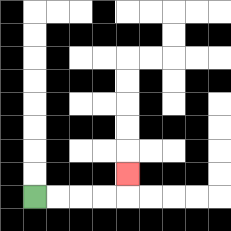{'start': '[1, 8]', 'end': '[5, 7]', 'path_directions': 'R,R,R,R,U', 'path_coordinates': '[[1, 8], [2, 8], [3, 8], [4, 8], [5, 8], [5, 7]]'}